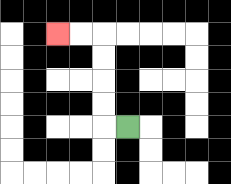{'start': '[5, 5]', 'end': '[2, 1]', 'path_directions': 'L,U,U,U,U,L,L', 'path_coordinates': '[[5, 5], [4, 5], [4, 4], [4, 3], [4, 2], [4, 1], [3, 1], [2, 1]]'}